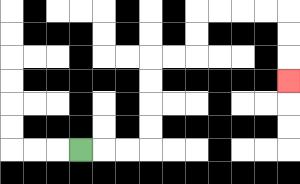{'start': '[3, 6]', 'end': '[12, 3]', 'path_directions': 'R,R,R,U,U,U,U,R,R,U,U,R,R,R,R,D,D,D', 'path_coordinates': '[[3, 6], [4, 6], [5, 6], [6, 6], [6, 5], [6, 4], [6, 3], [6, 2], [7, 2], [8, 2], [8, 1], [8, 0], [9, 0], [10, 0], [11, 0], [12, 0], [12, 1], [12, 2], [12, 3]]'}